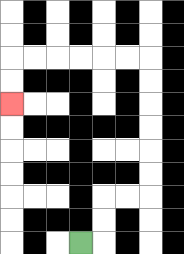{'start': '[3, 10]', 'end': '[0, 4]', 'path_directions': 'R,U,U,R,R,U,U,U,U,U,U,L,L,L,L,L,L,D,D', 'path_coordinates': '[[3, 10], [4, 10], [4, 9], [4, 8], [5, 8], [6, 8], [6, 7], [6, 6], [6, 5], [6, 4], [6, 3], [6, 2], [5, 2], [4, 2], [3, 2], [2, 2], [1, 2], [0, 2], [0, 3], [0, 4]]'}